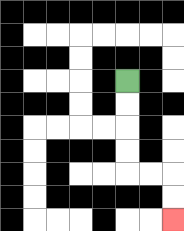{'start': '[5, 3]', 'end': '[7, 9]', 'path_directions': 'D,D,D,D,R,R,D,D', 'path_coordinates': '[[5, 3], [5, 4], [5, 5], [5, 6], [5, 7], [6, 7], [7, 7], [7, 8], [7, 9]]'}